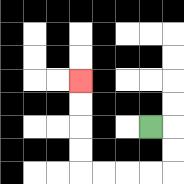{'start': '[6, 5]', 'end': '[3, 3]', 'path_directions': 'R,D,D,L,L,L,L,U,U,U,U', 'path_coordinates': '[[6, 5], [7, 5], [7, 6], [7, 7], [6, 7], [5, 7], [4, 7], [3, 7], [3, 6], [3, 5], [3, 4], [3, 3]]'}